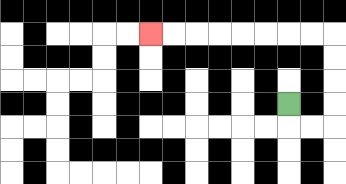{'start': '[12, 4]', 'end': '[6, 1]', 'path_directions': 'D,R,R,U,U,U,U,L,L,L,L,L,L,L,L', 'path_coordinates': '[[12, 4], [12, 5], [13, 5], [14, 5], [14, 4], [14, 3], [14, 2], [14, 1], [13, 1], [12, 1], [11, 1], [10, 1], [9, 1], [8, 1], [7, 1], [6, 1]]'}